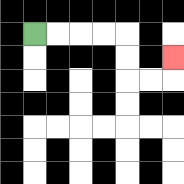{'start': '[1, 1]', 'end': '[7, 2]', 'path_directions': 'R,R,R,R,D,D,R,R,U', 'path_coordinates': '[[1, 1], [2, 1], [3, 1], [4, 1], [5, 1], [5, 2], [5, 3], [6, 3], [7, 3], [7, 2]]'}